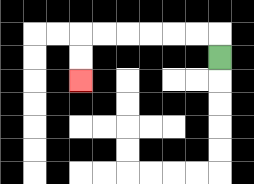{'start': '[9, 2]', 'end': '[3, 3]', 'path_directions': 'U,L,L,L,L,L,L,D,D', 'path_coordinates': '[[9, 2], [9, 1], [8, 1], [7, 1], [6, 1], [5, 1], [4, 1], [3, 1], [3, 2], [3, 3]]'}